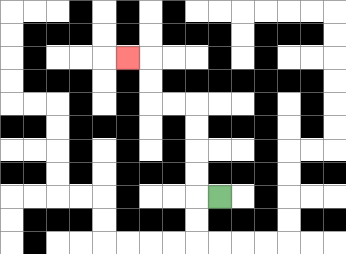{'start': '[9, 8]', 'end': '[5, 2]', 'path_directions': 'L,U,U,U,U,L,L,U,U,L', 'path_coordinates': '[[9, 8], [8, 8], [8, 7], [8, 6], [8, 5], [8, 4], [7, 4], [6, 4], [6, 3], [6, 2], [5, 2]]'}